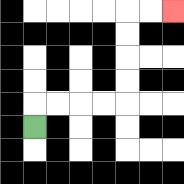{'start': '[1, 5]', 'end': '[7, 0]', 'path_directions': 'U,R,R,R,R,U,U,U,U,R,R', 'path_coordinates': '[[1, 5], [1, 4], [2, 4], [3, 4], [4, 4], [5, 4], [5, 3], [5, 2], [5, 1], [5, 0], [6, 0], [7, 0]]'}